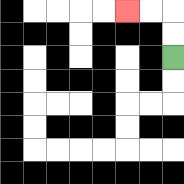{'start': '[7, 2]', 'end': '[5, 0]', 'path_directions': 'U,U,L,L', 'path_coordinates': '[[7, 2], [7, 1], [7, 0], [6, 0], [5, 0]]'}